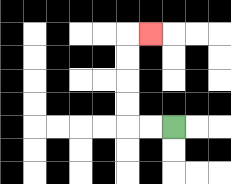{'start': '[7, 5]', 'end': '[6, 1]', 'path_directions': 'L,L,U,U,U,U,R', 'path_coordinates': '[[7, 5], [6, 5], [5, 5], [5, 4], [5, 3], [5, 2], [5, 1], [6, 1]]'}